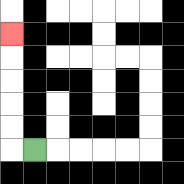{'start': '[1, 6]', 'end': '[0, 1]', 'path_directions': 'L,U,U,U,U,U', 'path_coordinates': '[[1, 6], [0, 6], [0, 5], [0, 4], [0, 3], [0, 2], [0, 1]]'}